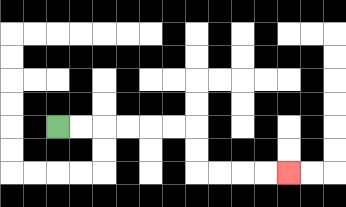{'start': '[2, 5]', 'end': '[12, 7]', 'path_directions': 'R,R,R,R,R,R,D,D,R,R,R,R', 'path_coordinates': '[[2, 5], [3, 5], [4, 5], [5, 5], [6, 5], [7, 5], [8, 5], [8, 6], [8, 7], [9, 7], [10, 7], [11, 7], [12, 7]]'}